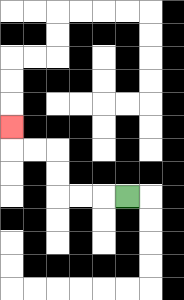{'start': '[5, 8]', 'end': '[0, 5]', 'path_directions': 'L,L,L,U,U,L,L,U', 'path_coordinates': '[[5, 8], [4, 8], [3, 8], [2, 8], [2, 7], [2, 6], [1, 6], [0, 6], [0, 5]]'}